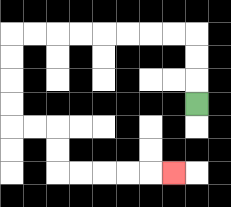{'start': '[8, 4]', 'end': '[7, 7]', 'path_directions': 'U,U,U,L,L,L,L,L,L,L,L,D,D,D,D,R,R,D,D,R,R,R,R,R', 'path_coordinates': '[[8, 4], [8, 3], [8, 2], [8, 1], [7, 1], [6, 1], [5, 1], [4, 1], [3, 1], [2, 1], [1, 1], [0, 1], [0, 2], [0, 3], [0, 4], [0, 5], [1, 5], [2, 5], [2, 6], [2, 7], [3, 7], [4, 7], [5, 7], [6, 7], [7, 7]]'}